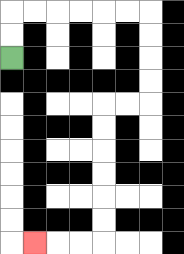{'start': '[0, 2]', 'end': '[1, 10]', 'path_directions': 'U,U,R,R,R,R,R,R,D,D,D,D,L,L,D,D,D,D,D,D,L,L,L', 'path_coordinates': '[[0, 2], [0, 1], [0, 0], [1, 0], [2, 0], [3, 0], [4, 0], [5, 0], [6, 0], [6, 1], [6, 2], [6, 3], [6, 4], [5, 4], [4, 4], [4, 5], [4, 6], [4, 7], [4, 8], [4, 9], [4, 10], [3, 10], [2, 10], [1, 10]]'}